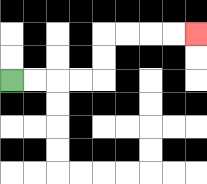{'start': '[0, 3]', 'end': '[8, 1]', 'path_directions': 'R,R,R,R,U,U,R,R,R,R', 'path_coordinates': '[[0, 3], [1, 3], [2, 3], [3, 3], [4, 3], [4, 2], [4, 1], [5, 1], [6, 1], [7, 1], [8, 1]]'}